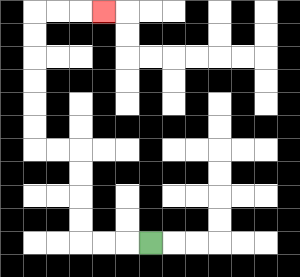{'start': '[6, 10]', 'end': '[4, 0]', 'path_directions': 'L,L,L,U,U,U,U,L,L,U,U,U,U,U,U,R,R,R', 'path_coordinates': '[[6, 10], [5, 10], [4, 10], [3, 10], [3, 9], [3, 8], [3, 7], [3, 6], [2, 6], [1, 6], [1, 5], [1, 4], [1, 3], [1, 2], [1, 1], [1, 0], [2, 0], [3, 0], [4, 0]]'}